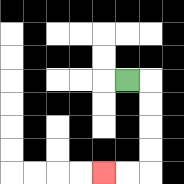{'start': '[5, 3]', 'end': '[4, 7]', 'path_directions': 'R,D,D,D,D,L,L', 'path_coordinates': '[[5, 3], [6, 3], [6, 4], [6, 5], [6, 6], [6, 7], [5, 7], [4, 7]]'}